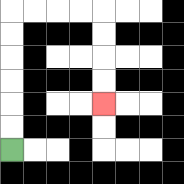{'start': '[0, 6]', 'end': '[4, 4]', 'path_directions': 'U,U,U,U,U,U,R,R,R,R,D,D,D,D', 'path_coordinates': '[[0, 6], [0, 5], [0, 4], [0, 3], [0, 2], [0, 1], [0, 0], [1, 0], [2, 0], [3, 0], [4, 0], [4, 1], [4, 2], [4, 3], [4, 4]]'}